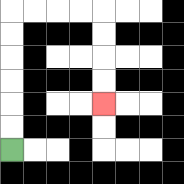{'start': '[0, 6]', 'end': '[4, 4]', 'path_directions': 'U,U,U,U,U,U,R,R,R,R,D,D,D,D', 'path_coordinates': '[[0, 6], [0, 5], [0, 4], [0, 3], [0, 2], [0, 1], [0, 0], [1, 0], [2, 0], [3, 0], [4, 0], [4, 1], [4, 2], [4, 3], [4, 4]]'}